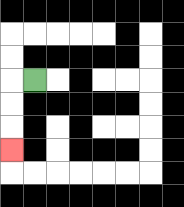{'start': '[1, 3]', 'end': '[0, 6]', 'path_directions': 'L,D,D,D', 'path_coordinates': '[[1, 3], [0, 3], [0, 4], [0, 5], [0, 6]]'}